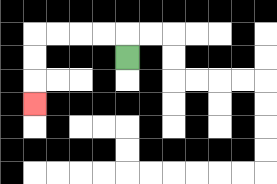{'start': '[5, 2]', 'end': '[1, 4]', 'path_directions': 'U,L,L,L,L,D,D,D', 'path_coordinates': '[[5, 2], [5, 1], [4, 1], [3, 1], [2, 1], [1, 1], [1, 2], [1, 3], [1, 4]]'}